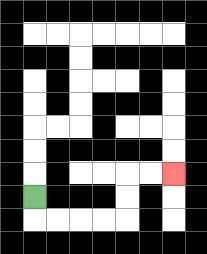{'start': '[1, 8]', 'end': '[7, 7]', 'path_directions': 'D,R,R,R,R,U,U,R,R', 'path_coordinates': '[[1, 8], [1, 9], [2, 9], [3, 9], [4, 9], [5, 9], [5, 8], [5, 7], [6, 7], [7, 7]]'}